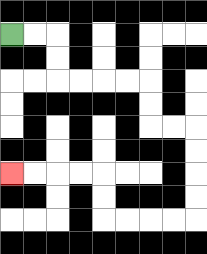{'start': '[0, 1]', 'end': '[0, 7]', 'path_directions': 'R,R,D,D,R,R,R,R,D,D,R,R,D,D,D,D,L,L,L,L,U,U,L,L,L,L', 'path_coordinates': '[[0, 1], [1, 1], [2, 1], [2, 2], [2, 3], [3, 3], [4, 3], [5, 3], [6, 3], [6, 4], [6, 5], [7, 5], [8, 5], [8, 6], [8, 7], [8, 8], [8, 9], [7, 9], [6, 9], [5, 9], [4, 9], [4, 8], [4, 7], [3, 7], [2, 7], [1, 7], [0, 7]]'}